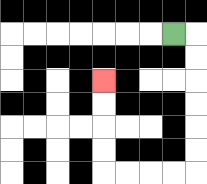{'start': '[7, 1]', 'end': '[4, 3]', 'path_directions': 'R,D,D,D,D,D,D,L,L,L,L,U,U,U,U', 'path_coordinates': '[[7, 1], [8, 1], [8, 2], [8, 3], [8, 4], [8, 5], [8, 6], [8, 7], [7, 7], [6, 7], [5, 7], [4, 7], [4, 6], [4, 5], [4, 4], [4, 3]]'}